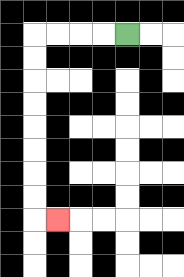{'start': '[5, 1]', 'end': '[2, 9]', 'path_directions': 'L,L,L,L,D,D,D,D,D,D,D,D,R', 'path_coordinates': '[[5, 1], [4, 1], [3, 1], [2, 1], [1, 1], [1, 2], [1, 3], [1, 4], [1, 5], [1, 6], [1, 7], [1, 8], [1, 9], [2, 9]]'}